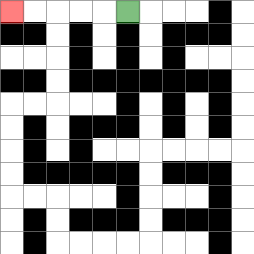{'start': '[5, 0]', 'end': '[0, 0]', 'path_directions': 'L,L,L,L,L', 'path_coordinates': '[[5, 0], [4, 0], [3, 0], [2, 0], [1, 0], [0, 0]]'}